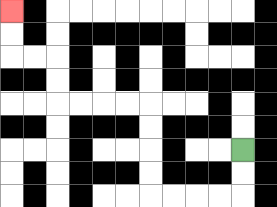{'start': '[10, 6]', 'end': '[0, 0]', 'path_directions': 'D,D,L,L,L,L,U,U,U,U,L,L,L,L,U,U,L,L,U,U', 'path_coordinates': '[[10, 6], [10, 7], [10, 8], [9, 8], [8, 8], [7, 8], [6, 8], [6, 7], [6, 6], [6, 5], [6, 4], [5, 4], [4, 4], [3, 4], [2, 4], [2, 3], [2, 2], [1, 2], [0, 2], [0, 1], [0, 0]]'}